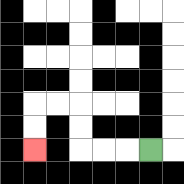{'start': '[6, 6]', 'end': '[1, 6]', 'path_directions': 'L,L,L,U,U,L,L,D,D', 'path_coordinates': '[[6, 6], [5, 6], [4, 6], [3, 6], [3, 5], [3, 4], [2, 4], [1, 4], [1, 5], [1, 6]]'}